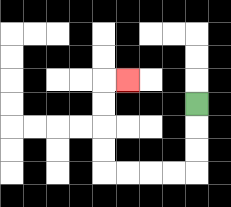{'start': '[8, 4]', 'end': '[5, 3]', 'path_directions': 'D,D,D,L,L,L,L,U,U,U,U,R', 'path_coordinates': '[[8, 4], [8, 5], [8, 6], [8, 7], [7, 7], [6, 7], [5, 7], [4, 7], [4, 6], [4, 5], [4, 4], [4, 3], [5, 3]]'}